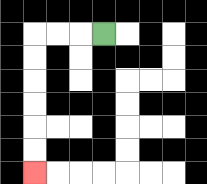{'start': '[4, 1]', 'end': '[1, 7]', 'path_directions': 'L,L,L,D,D,D,D,D,D', 'path_coordinates': '[[4, 1], [3, 1], [2, 1], [1, 1], [1, 2], [1, 3], [1, 4], [1, 5], [1, 6], [1, 7]]'}